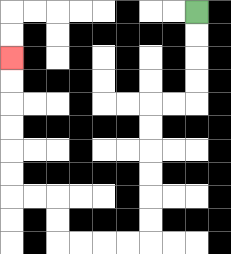{'start': '[8, 0]', 'end': '[0, 2]', 'path_directions': 'D,D,D,D,L,L,D,D,D,D,D,D,L,L,L,L,U,U,L,L,U,U,U,U,U,U', 'path_coordinates': '[[8, 0], [8, 1], [8, 2], [8, 3], [8, 4], [7, 4], [6, 4], [6, 5], [6, 6], [6, 7], [6, 8], [6, 9], [6, 10], [5, 10], [4, 10], [3, 10], [2, 10], [2, 9], [2, 8], [1, 8], [0, 8], [0, 7], [0, 6], [0, 5], [0, 4], [0, 3], [0, 2]]'}